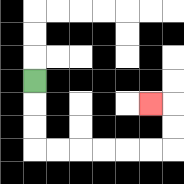{'start': '[1, 3]', 'end': '[6, 4]', 'path_directions': 'D,D,D,R,R,R,R,R,R,U,U,L', 'path_coordinates': '[[1, 3], [1, 4], [1, 5], [1, 6], [2, 6], [3, 6], [4, 6], [5, 6], [6, 6], [7, 6], [7, 5], [7, 4], [6, 4]]'}